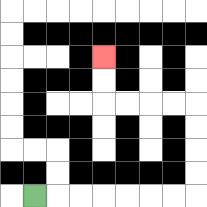{'start': '[1, 8]', 'end': '[4, 2]', 'path_directions': 'R,R,R,R,R,R,R,U,U,U,U,L,L,L,L,U,U', 'path_coordinates': '[[1, 8], [2, 8], [3, 8], [4, 8], [5, 8], [6, 8], [7, 8], [8, 8], [8, 7], [8, 6], [8, 5], [8, 4], [7, 4], [6, 4], [5, 4], [4, 4], [4, 3], [4, 2]]'}